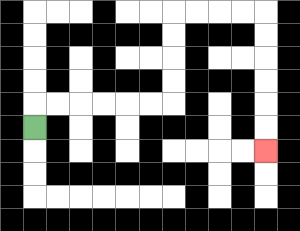{'start': '[1, 5]', 'end': '[11, 6]', 'path_directions': 'U,R,R,R,R,R,R,U,U,U,U,R,R,R,R,D,D,D,D,D,D', 'path_coordinates': '[[1, 5], [1, 4], [2, 4], [3, 4], [4, 4], [5, 4], [6, 4], [7, 4], [7, 3], [7, 2], [7, 1], [7, 0], [8, 0], [9, 0], [10, 0], [11, 0], [11, 1], [11, 2], [11, 3], [11, 4], [11, 5], [11, 6]]'}